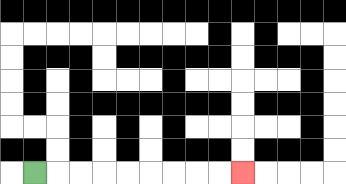{'start': '[1, 7]', 'end': '[10, 7]', 'path_directions': 'R,R,R,R,R,R,R,R,R', 'path_coordinates': '[[1, 7], [2, 7], [3, 7], [4, 7], [5, 7], [6, 7], [7, 7], [8, 7], [9, 7], [10, 7]]'}